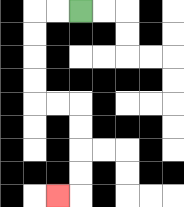{'start': '[3, 0]', 'end': '[2, 8]', 'path_directions': 'L,L,D,D,D,D,R,R,D,D,D,D,L', 'path_coordinates': '[[3, 0], [2, 0], [1, 0], [1, 1], [1, 2], [1, 3], [1, 4], [2, 4], [3, 4], [3, 5], [3, 6], [3, 7], [3, 8], [2, 8]]'}